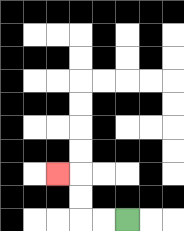{'start': '[5, 9]', 'end': '[2, 7]', 'path_directions': 'L,L,U,U,L', 'path_coordinates': '[[5, 9], [4, 9], [3, 9], [3, 8], [3, 7], [2, 7]]'}